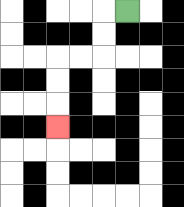{'start': '[5, 0]', 'end': '[2, 5]', 'path_directions': 'L,D,D,L,L,D,D,D', 'path_coordinates': '[[5, 0], [4, 0], [4, 1], [4, 2], [3, 2], [2, 2], [2, 3], [2, 4], [2, 5]]'}